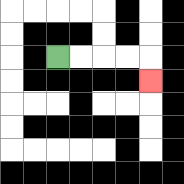{'start': '[2, 2]', 'end': '[6, 3]', 'path_directions': 'R,R,R,R,D', 'path_coordinates': '[[2, 2], [3, 2], [4, 2], [5, 2], [6, 2], [6, 3]]'}